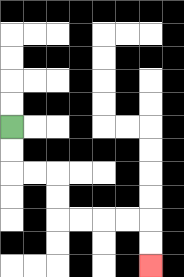{'start': '[0, 5]', 'end': '[6, 11]', 'path_directions': 'D,D,R,R,D,D,R,R,R,R,D,D', 'path_coordinates': '[[0, 5], [0, 6], [0, 7], [1, 7], [2, 7], [2, 8], [2, 9], [3, 9], [4, 9], [5, 9], [6, 9], [6, 10], [6, 11]]'}